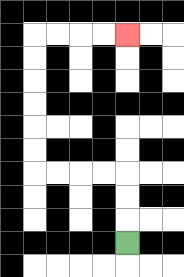{'start': '[5, 10]', 'end': '[5, 1]', 'path_directions': 'U,U,U,L,L,L,L,U,U,U,U,U,U,R,R,R,R', 'path_coordinates': '[[5, 10], [5, 9], [5, 8], [5, 7], [4, 7], [3, 7], [2, 7], [1, 7], [1, 6], [1, 5], [1, 4], [1, 3], [1, 2], [1, 1], [2, 1], [3, 1], [4, 1], [5, 1]]'}